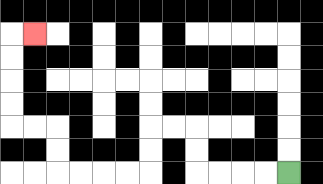{'start': '[12, 7]', 'end': '[1, 1]', 'path_directions': 'L,L,L,L,U,U,L,L,D,D,L,L,L,L,U,U,L,L,U,U,U,U,R', 'path_coordinates': '[[12, 7], [11, 7], [10, 7], [9, 7], [8, 7], [8, 6], [8, 5], [7, 5], [6, 5], [6, 6], [6, 7], [5, 7], [4, 7], [3, 7], [2, 7], [2, 6], [2, 5], [1, 5], [0, 5], [0, 4], [0, 3], [0, 2], [0, 1], [1, 1]]'}